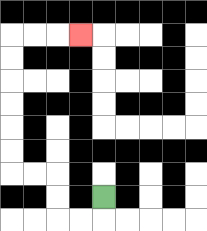{'start': '[4, 8]', 'end': '[3, 1]', 'path_directions': 'D,L,L,U,U,L,L,U,U,U,U,U,U,R,R,R', 'path_coordinates': '[[4, 8], [4, 9], [3, 9], [2, 9], [2, 8], [2, 7], [1, 7], [0, 7], [0, 6], [0, 5], [0, 4], [0, 3], [0, 2], [0, 1], [1, 1], [2, 1], [3, 1]]'}